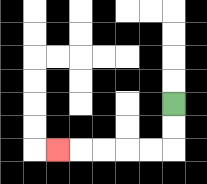{'start': '[7, 4]', 'end': '[2, 6]', 'path_directions': 'D,D,L,L,L,L,L', 'path_coordinates': '[[7, 4], [7, 5], [7, 6], [6, 6], [5, 6], [4, 6], [3, 6], [2, 6]]'}